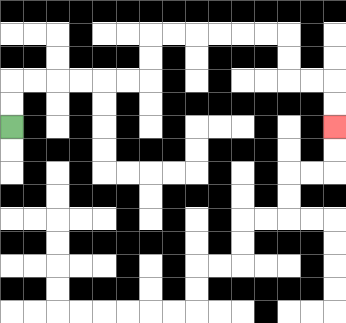{'start': '[0, 5]', 'end': '[14, 5]', 'path_directions': 'U,U,R,R,R,R,R,R,U,U,R,R,R,R,R,R,D,D,R,R,D,D', 'path_coordinates': '[[0, 5], [0, 4], [0, 3], [1, 3], [2, 3], [3, 3], [4, 3], [5, 3], [6, 3], [6, 2], [6, 1], [7, 1], [8, 1], [9, 1], [10, 1], [11, 1], [12, 1], [12, 2], [12, 3], [13, 3], [14, 3], [14, 4], [14, 5]]'}